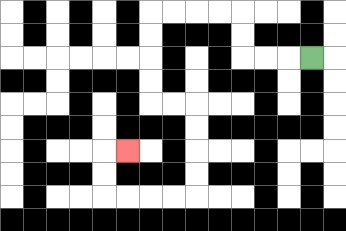{'start': '[13, 2]', 'end': '[5, 6]', 'path_directions': 'L,L,L,U,U,L,L,L,L,D,D,D,D,R,R,D,D,D,D,L,L,L,L,U,U,R', 'path_coordinates': '[[13, 2], [12, 2], [11, 2], [10, 2], [10, 1], [10, 0], [9, 0], [8, 0], [7, 0], [6, 0], [6, 1], [6, 2], [6, 3], [6, 4], [7, 4], [8, 4], [8, 5], [8, 6], [8, 7], [8, 8], [7, 8], [6, 8], [5, 8], [4, 8], [4, 7], [4, 6], [5, 6]]'}